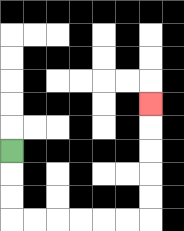{'start': '[0, 6]', 'end': '[6, 4]', 'path_directions': 'D,D,D,R,R,R,R,R,R,U,U,U,U,U', 'path_coordinates': '[[0, 6], [0, 7], [0, 8], [0, 9], [1, 9], [2, 9], [3, 9], [4, 9], [5, 9], [6, 9], [6, 8], [6, 7], [6, 6], [6, 5], [6, 4]]'}